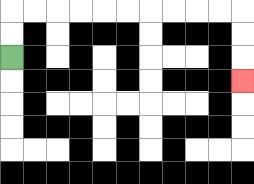{'start': '[0, 2]', 'end': '[10, 3]', 'path_directions': 'U,U,R,R,R,R,R,R,R,R,R,R,D,D,D', 'path_coordinates': '[[0, 2], [0, 1], [0, 0], [1, 0], [2, 0], [3, 0], [4, 0], [5, 0], [6, 0], [7, 0], [8, 0], [9, 0], [10, 0], [10, 1], [10, 2], [10, 3]]'}